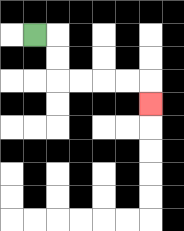{'start': '[1, 1]', 'end': '[6, 4]', 'path_directions': 'R,D,D,R,R,R,R,D', 'path_coordinates': '[[1, 1], [2, 1], [2, 2], [2, 3], [3, 3], [4, 3], [5, 3], [6, 3], [6, 4]]'}